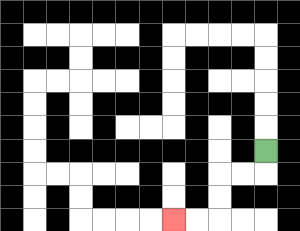{'start': '[11, 6]', 'end': '[7, 9]', 'path_directions': 'D,L,L,D,D,L,L', 'path_coordinates': '[[11, 6], [11, 7], [10, 7], [9, 7], [9, 8], [9, 9], [8, 9], [7, 9]]'}